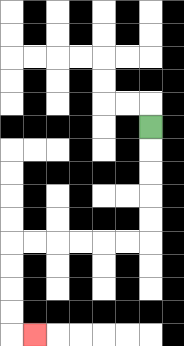{'start': '[6, 5]', 'end': '[1, 14]', 'path_directions': 'D,D,D,D,D,L,L,L,L,L,L,D,D,D,D,R', 'path_coordinates': '[[6, 5], [6, 6], [6, 7], [6, 8], [6, 9], [6, 10], [5, 10], [4, 10], [3, 10], [2, 10], [1, 10], [0, 10], [0, 11], [0, 12], [0, 13], [0, 14], [1, 14]]'}